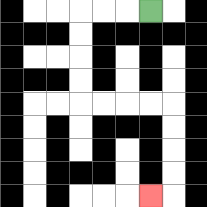{'start': '[6, 0]', 'end': '[6, 8]', 'path_directions': 'L,L,L,D,D,D,D,R,R,R,R,D,D,D,D,L', 'path_coordinates': '[[6, 0], [5, 0], [4, 0], [3, 0], [3, 1], [3, 2], [3, 3], [3, 4], [4, 4], [5, 4], [6, 4], [7, 4], [7, 5], [7, 6], [7, 7], [7, 8], [6, 8]]'}